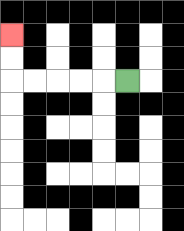{'start': '[5, 3]', 'end': '[0, 1]', 'path_directions': 'L,L,L,L,L,U,U', 'path_coordinates': '[[5, 3], [4, 3], [3, 3], [2, 3], [1, 3], [0, 3], [0, 2], [0, 1]]'}